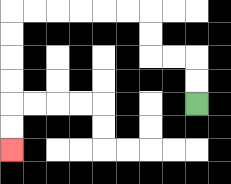{'start': '[8, 4]', 'end': '[0, 6]', 'path_directions': 'U,U,L,L,U,U,L,L,L,L,L,L,D,D,D,D,D,D', 'path_coordinates': '[[8, 4], [8, 3], [8, 2], [7, 2], [6, 2], [6, 1], [6, 0], [5, 0], [4, 0], [3, 0], [2, 0], [1, 0], [0, 0], [0, 1], [0, 2], [0, 3], [0, 4], [0, 5], [0, 6]]'}